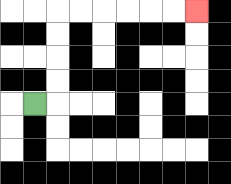{'start': '[1, 4]', 'end': '[8, 0]', 'path_directions': 'R,U,U,U,U,R,R,R,R,R,R', 'path_coordinates': '[[1, 4], [2, 4], [2, 3], [2, 2], [2, 1], [2, 0], [3, 0], [4, 0], [5, 0], [6, 0], [7, 0], [8, 0]]'}